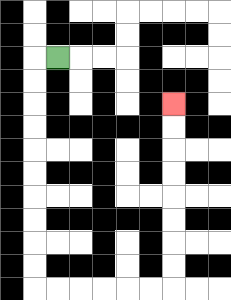{'start': '[2, 2]', 'end': '[7, 4]', 'path_directions': 'L,D,D,D,D,D,D,D,D,D,D,R,R,R,R,R,R,U,U,U,U,U,U,U,U', 'path_coordinates': '[[2, 2], [1, 2], [1, 3], [1, 4], [1, 5], [1, 6], [1, 7], [1, 8], [1, 9], [1, 10], [1, 11], [1, 12], [2, 12], [3, 12], [4, 12], [5, 12], [6, 12], [7, 12], [7, 11], [7, 10], [7, 9], [7, 8], [7, 7], [7, 6], [7, 5], [7, 4]]'}